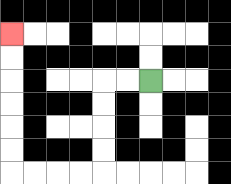{'start': '[6, 3]', 'end': '[0, 1]', 'path_directions': 'L,L,D,D,D,D,L,L,L,L,U,U,U,U,U,U', 'path_coordinates': '[[6, 3], [5, 3], [4, 3], [4, 4], [4, 5], [4, 6], [4, 7], [3, 7], [2, 7], [1, 7], [0, 7], [0, 6], [0, 5], [0, 4], [0, 3], [0, 2], [0, 1]]'}